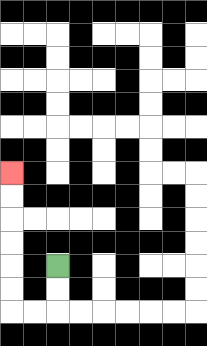{'start': '[2, 11]', 'end': '[0, 7]', 'path_directions': 'D,D,L,L,U,U,U,U,U,U', 'path_coordinates': '[[2, 11], [2, 12], [2, 13], [1, 13], [0, 13], [0, 12], [0, 11], [0, 10], [0, 9], [0, 8], [0, 7]]'}